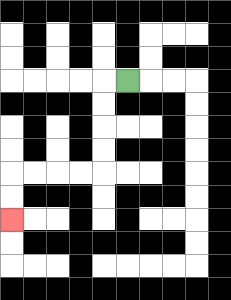{'start': '[5, 3]', 'end': '[0, 9]', 'path_directions': 'L,D,D,D,D,L,L,L,L,D,D', 'path_coordinates': '[[5, 3], [4, 3], [4, 4], [4, 5], [4, 6], [4, 7], [3, 7], [2, 7], [1, 7], [0, 7], [0, 8], [0, 9]]'}